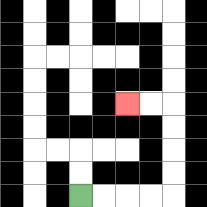{'start': '[3, 8]', 'end': '[5, 4]', 'path_directions': 'R,R,R,R,U,U,U,U,L,L', 'path_coordinates': '[[3, 8], [4, 8], [5, 8], [6, 8], [7, 8], [7, 7], [7, 6], [7, 5], [7, 4], [6, 4], [5, 4]]'}